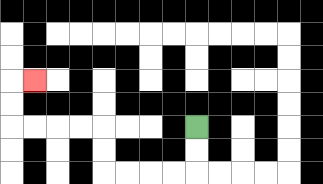{'start': '[8, 5]', 'end': '[1, 3]', 'path_directions': 'D,D,L,L,L,L,U,U,L,L,L,L,U,U,R', 'path_coordinates': '[[8, 5], [8, 6], [8, 7], [7, 7], [6, 7], [5, 7], [4, 7], [4, 6], [4, 5], [3, 5], [2, 5], [1, 5], [0, 5], [0, 4], [0, 3], [1, 3]]'}